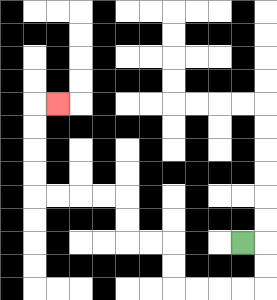{'start': '[10, 10]', 'end': '[2, 4]', 'path_directions': 'R,D,D,L,L,L,L,U,U,L,L,U,U,L,L,L,L,U,U,U,U,R', 'path_coordinates': '[[10, 10], [11, 10], [11, 11], [11, 12], [10, 12], [9, 12], [8, 12], [7, 12], [7, 11], [7, 10], [6, 10], [5, 10], [5, 9], [5, 8], [4, 8], [3, 8], [2, 8], [1, 8], [1, 7], [1, 6], [1, 5], [1, 4], [2, 4]]'}